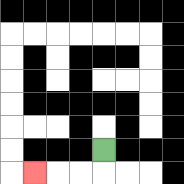{'start': '[4, 6]', 'end': '[1, 7]', 'path_directions': 'D,L,L,L', 'path_coordinates': '[[4, 6], [4, 7], [3, 7], [2, 7], [1, 7]]'}